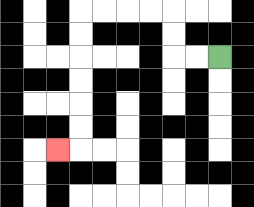{'start': '[9, 2]', 'end': '[2, 6]', 'path_directions': 'L,L,U,U,L,L,L,L,D,D,D,D,D,D,L', 'path_coordinates': '[[9, 2], [8, 2], [7, 2], [7, 1], [7, 0], [6, 0], [5, 0], [4, 0], [3, 0], [3, 1], [3, 2], [3, 3], [3, 4], [3, 5], [3, 6], [2, 6]]'}